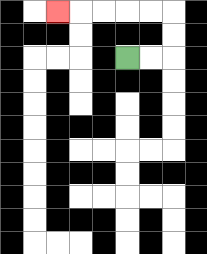{'start': '[5, 2]', 'end': '[2, 0]', 'path_directions': 'R,R,U,U,L,L,L,L,L', 'path_coordinates': '[[5, 2], [6, 2], [7, 2], [7, 1], [7, 0], [6, 0], [5, 0], [4, 0], [3, 0], [2, 0]]'}